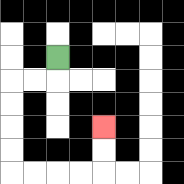{'start': '[2, 2]', 'end': '[4, 5]', 'path_directions': 'D,L,L,D,D,D,D,R,R,R,R,U,U', 'path_coordinates': '[[2, 2], [2, 3], [1, 3], [0, 3], [0, 4], [0, 5], [0, 6], [0, 7], [1, 7], [2, 7], [3, 7], [4, 7], [4, 6], [4, 5]]'}